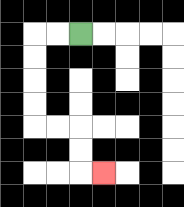{'start': '[3, 1]', 'end': '[4, 7]', 'path_directions': 'L,L,D,D,D,D,R,R,D,D,R', 'path_coordinates': '[[3, 1], [2, 1], [1, 1], [1, 2], [1, 3], [1, 4], [1, 5], [2, 5], [3, 5], [3, 6], [3, 7], [4, 7]]'}